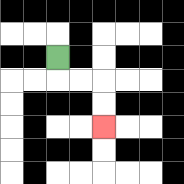{'start': '[2, 2]', 'end': '[4, 5]', 'path_directions': 'D,R,R,D,D', 'path_coordinates': '[[2, 2], [2, 3], [3, 3], [4, 3], [4, 4], [4, 5]]'}